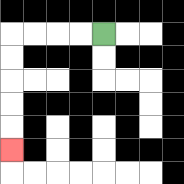{'start': '[4, 1]', 'end': '[0, 6]', 'path_directions': 'L,L,L,L,D,D,D,D,D', 'path_coordinates': '[[4, 1], [3, 1], [2, 1], [1, 1], [0, 1], [0, 2], [0, 3], [0, 4], [0, 5], [0, 6]]'}